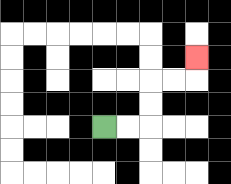{'start': '[4, 5]', 'end': '[8, 2]', 'path_directions': 'R,R,U,U,R,R,U', 'path_coordinates': '[[4, 5], [5, 5], [6, 5], [6, 4], [6, 3], [7, 3], [8, 3], [8, 2]]'}